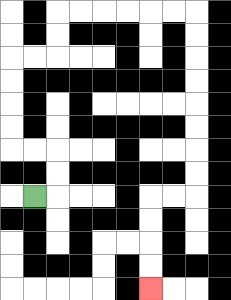{'start': '[1, 8]', 'end': '[6, 12]', 'path_directions': 'R,U,U,L,L,U,U,U,U,R,R,U,U,R,R,R,R,R,R,D,D,D,D,D,D,D,D,L,L,D,D,D,D', 'path_coordinates': '[[1, 8], [2, 8], [2, 7], [2, 6], [1, 6], [0, 6], [0, 5], [0, 4], [0, 3], [0, 2], [1, 2], [2, 2], [2, 1], [2, 0], [3, 0], [4, 0], [5, 0], [6, 0], [7, 0], [8, 0], [8, 1], [8, 2], [8, 3], [8, 4], [8, 5], [8, 6], [8, 7], [8, 8], [7, 8], [6, 8], [6, 9], [6, 10], [6, 11], [6, 12]]'}